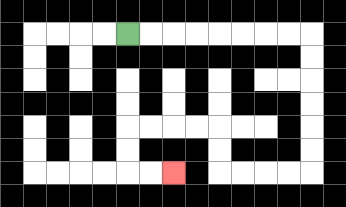{'start': '[5, 1]', 'end': '[7, 7]', 'path_directions': 'R,R,R,R,R,R,R,R,D,D,D,D,D,D,L,L,L,L,U,U,L,L,L,L,D,D,R,R', 'path_coordinates': '[[5, 1], [6, 1], [7, 1], [8, 1], [9, 1], [10, 1], [11, 1], [12, 1], [13, 1], [13, 2], [13, 3], [13, 4], [13, 5], [13, 6], [13, 7], [12, 7], [11, 7], [10, 7], [9, 7], [9, 6], [9, 5], [8, 5], [7, 5], [6, 5], [5, 5], [5, 6], [5, 7], [6, 7], [7, 7]]'}